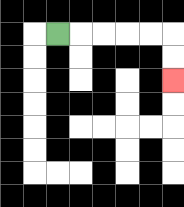{'start': '[2, 1]', 'end': '[7, 3]', 'path_directions': 'R,R,R,R,R,D,D', 'path_coordinates': '[[2, 1], [3, 1], [4, 1], [5, 1], [6, 1], [7, 1], [7, 2], [7, 3]]'}